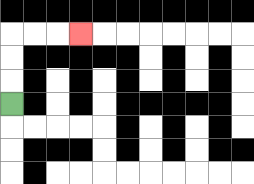{'start': '[0, 4]', 'end': '[3, 1]', 'path_directions': 'U,U,U,R,R,R', 'path_coordinates': '[[0, 4], [0, 3], [0, 2], [0, 1], [1, 1], [2, 1], [3, 1]]'}